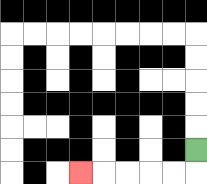{'start': '[8, 6]', 'end': '[3, 7]', 'path_directions': 'D,L,L,L,L,L', 'path_coordinates': '[[8, 6], [8, 7], [7, 7], [6, 7], [5, 7], [4, 7], [3, 7]]'}